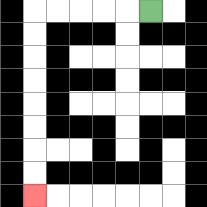{'start': '[6, 0]', 'end': '[1, 8]', 'path_directions': 'L,L,L,L,L,D,D,D,D,D,D,D,D', 'path_coordinates': '[[6, 0], [5, 0], [4, 0], [3, 0], [2, 0], [1, 0], [1, 1], [1, 2], [1, 3], [1, 4], [1, 5], [1, 6], [1, 7], [1, 8]]'}